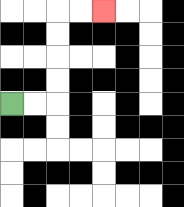{'start': '[0, 4]', 'end': '[4, 0]', 'path_directions': 'R,R,U,U,U,U,R,R', 'path_coordinates': '[[0, 4], [1, 4], [2, 4], [2, 3], [2, 2], [2, 1], [2, 0], [3, 0], [4, 0]]'}